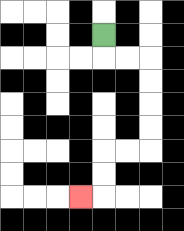{'start': '[4, 1]', 'end': '[3, 8]', 'path_directions': 'D,R,R,D,D,D,D,L,L,D,D,L', 'path_coordinates': '[[4, 1], [4, 2], [5, 2], [6, 2], [6, 3], [6, 4], [6, 5], [6, 6], [5, 6], [4, 6], [4, 7], [4, 8], [3, 8]]'}